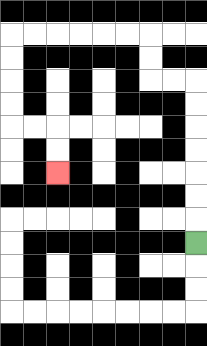{'start': '[8, 10]', 'end': '[2, 7]', 'path_directions': 'U,U,U,U,U,U,U,L,L,U,U,L,L,L,L,L,L,D,D,D,D,R,R,D,D', 'path_coordinates': '[[8, 10], [8, 9], [8, 8], [8, 7], [8, 6], [8, 5], [8, 4], [8, 3], [7, 3], [6, 3], [6, 2], [6, 1], [5, 1], [4, 1], [3, 1], [2, 1], [1, 1], [0, 1], [0, 2], [0, 3], [0, 4], [0, 5], [1, 5], [2, 5], [2, 6], [2, 7]]'}